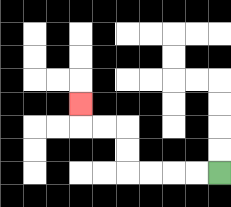{'start': '[9, 7]', 'end': '[3, 4]', 'path_directions': 'L,L,L,L,U,U,L,L,U', 'path_coordinates': '[[9, 7], [8, 7], [7, 7], [6, 7], [5, 7], [5, 6], [5, 5], [4, 5], [3, 5], [3, 4]]'}